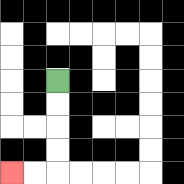{'start': '[2, 3]', 'end': '[0, 7]', 'path_directions': 'D,D,D,D,L,L', 'path_coordinates': '[[2, 3], [2, 4], [2, 5], [2, 6], [2, 7], [1, 7], [0, 7]]'}